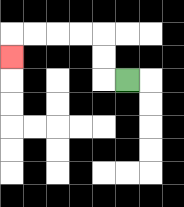{'start': '[5, 3]', 'end': '[0, 2]', 'path_directions': 'L,U,U,L,L,L,L,D', 'path_coordinates': '[[5, 3], [4, 3], [4, 2], [4, 1], [3, 1], [2, 1], [1, 1], [0, 1], [0, 2]]'}